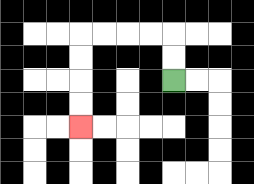{'start': '[7, 3]', 'end': '[3, 5]', 'path_directions': 'U,U,L,L,L,L,D,D,D,D', 'path_coordinates': '[[7, 3], [7, 2], [7, 1], [6, 1], [5, 1], [4, 1], [3, 1], [3, 2], [3, 3], [3, 4], [3, 5]]'}